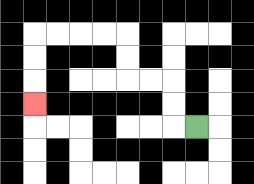{'start': '[8, 5]', 'end': '[1, 4]', 'path_directions': 'L,U,U,L,L,U,U,L,L,L,L,D,D,D', 'path_coordinates': '[[8, 5], [7, 5], [7, 4], [7, 3], [6, 3], [5, 3], [5, 2], [5, 1], [4, 1], [3, 1], [2, 1], [1, 1], [1, 2], [1, 3], [1, 4]]'}